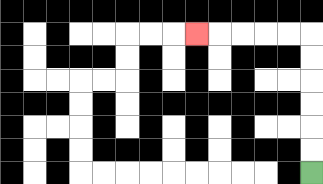{'start': '[13, 7]', 'end': '[8, 1]', 'path_directions': 'U,U,U,U,U,U,L,L,L,L,L', 'path_coordinates': '[[13, 7], [13, 6], [13, 5], [13, 4], [13, 3], [13, 2], [13, 1], [12, 1], [11, 1], [10, 1], [9, 1], [8, 1]]'}